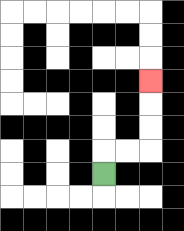{'start': '[4, 7]', 'end': '[6, 3]', 'path_directions': 'U,R,R,U,U,U', 'path_coordinates': '[[4, 7], [4, 6], [5, 6], [6, 6], [6, 5], [6, 4], [6, 3]]'}